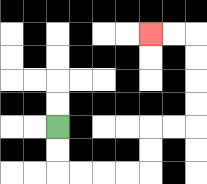{'start': '[2, 5]', 'end': '[6, 1]', 'path_directions': 'D,D,R,R,R,R,U,U,R,R,U,U,U,U,L,L', 'path_coordinates': '[[2, 5], [2, 6], [2, 7], [3, 7], [4, 7], [5, 7], [6, 7], [6, 6], [6, 5], [7, 5], [8, 5], [8, 4], [8, 3], [8, 2], [8, 1], [7, 1], [6, 1]]'}